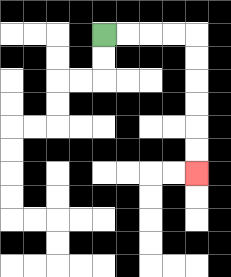{'start': '[4, 1]', 'end': '[8, 7]', 'path_directions': 'R,R,R,R,D,D,D,D,D,D', 'path_coordinates': '[[4, 1], [5, 1], [6, 1], [7, 1], [8, 1], [8, 2], [8, 3], [8, 4], [8, 5], [8, 6], [8, 7]]'}